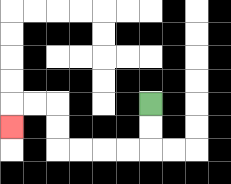{'start': '[6, 4]', 'end': '[0, 5]', 'path_directions': 'D,D,L,L,L,L,U,U,L,L,D', 'path_coordinates': '[[6, 4], [6, 5], [6, 6], [5, 6], [4, 6], [3, 6], [2, 6], [2, 5], [2, 4], [1, 4], [0, 4], [0, 5]]'}